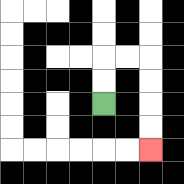{'start': '[4, 4]', 'end': '[6, 6]', 'path_directions': 'U,U,R,R,D,D,D,D', 'path_coordinates': '[[4, 4], [4, 3], [4, 2], [5, 2], [6, 2], [6, 3], [6, 4], [6, 5], [6, 6]]'}